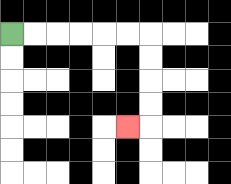{'start': '[0, 1]', 'end': '[5, 5]', 'path_directions': 'R,R,R,R,R,R,D,D,D,D,L', 'path_coordinates': '[[0, 1], [1, 1], [2, 1], [3, 1], [4, 1], [5, 1], [6, 1], [6, 2], [6, 3], [6, 4], [6, 5], [5, 5]]'}